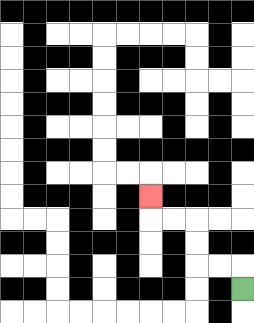{'start': '[10, 12]', 'end': '[6, 8]', 'path_directions': 'U,L,L,U,U,L,L,U', 'path_coordinates': '[[10, 12], [10, 11], [9, 11], [8, 11], [8, 10], [8, 9], [7, 9], [6, 9], [6, 8]]'}